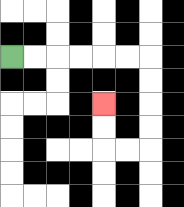{'start': '[0, 2]', 'end': '[4, 4]', 'path_directions': 'R,R,R,R,R,R,D,D,D,D,L,L,U,U', 'path_coordinates': '[[0, 2], [1, 2], [2, 2], [3, 2], [4, 2], [5, 2], [6, 2], [6, 3], [6, 4], [6, 5], [6, 6], [5, 6], [4, 6], [4, 5], [4, 4]]'}